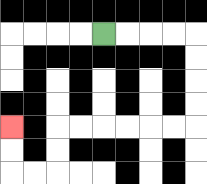{'start': '[4, 1]', 'end': '[0, 5]', 'path_directions': 'R,R,R,R,D,D,D,D,L,L,L,L,L,L,D,D,L,L,U,U', 'path_coordinates': '[[4, 1], [5, 1], [6, 1], [7, 1], [8, 1], [8, 2], [8, 3], [8, 4], [8, 5], [7, 5], [6, 5], [5, 5], [4, 5], [3, 5], [2, 5], [2, 6], [2, 7], [1, 7], [0, 7], [0, 6], [0, 5]]'}